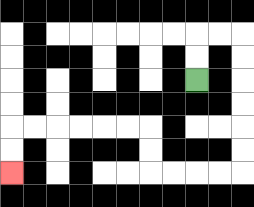{'start': '[8, 3]', 'end': '[0, 7]', 'path_directions': 'U,U,R,R,D,D,D,D,D,D,L,L,L,L,U,U,L,L,L,L,L,L,D,D', 'path_coordinates': '[[8, 3], [8, 2], [8, 1], [9, 1], [10, 1], [10, 2], [10, 3], [10, 4], [10, 5], [10, 6], [10, 7], [9, 7], [8, 7], [7, 7], [6, 7], [6, 6], [6, 5], [5, 5], [4, 5], [3, 5], [2, 5], [1, 5], [0, 5], [0, 6], [0, 7]]'}